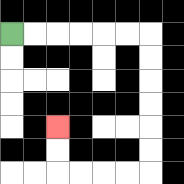{'start': '[0, 1]', 'end': '[2, 5]', 'path_directions': 'R,R,R,R,R,R,D,D,D,D,D,D,L,L,L,L,U,U', 'path_coordinates': '[[0, 1], [1, 1], [2, 1], [3, 1], [4, 1], [5, 1], [6, 1], [6, 2], [6, 3], [6, 4], [6, 5], [6, 6], [6, 7], [5, 7], [4, 7], [3, 7], [2, 7], [2, 6], [2, 5]]'}